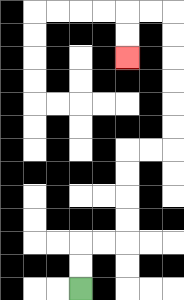{'start': '[3, 12]', 'end': '[5, 2]', 'path_directions': 'U,U,R,R,U,U,U,U,R,R,U,U,U,U,U,U,L,L,D,D', 'path_coordinates': '[[3, 12], [3, 11], [3, 10], [4, 10], [5, 10], [5, 9], [5, 8], [5, 7], [5, 6], [6, 6], [7, 6], [7, 5], [7, 4], [7, 3], [7, 2], [7, 1], [7, 0], [6, 0], [5, 0], [5, 1], [5, 2]]'}